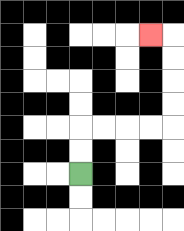{'start': '[3, 7]', 'end': '[6, 1]', 'path_directions': 'U,U,R,R,R,R,U,U,U,U,L', 'path_coordinates': '[[3, 7], [3, 6], [3, 5], [4, 5], [5, 5], [6, 5], [7, 5], [7, 4], [7, 3], [7, 2], [7, 1], [6, 1]]'}